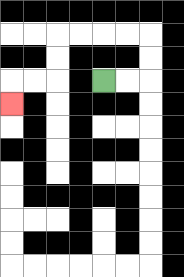{'start': '[4, 3]', 'end': '[0, 4]', 'path_directions': 'R,R,U,U,L,L,L,L,D,D,L,L,D', 'path_coordinates': '[[4, 3], [5, 3], [6, 3], [6, 2], [6, 1], [5, 1], [4, 1], [3, 1], [2, 1], [2, 2], [2, 3], [1, 3], [0, 3], [0, 4]]'}